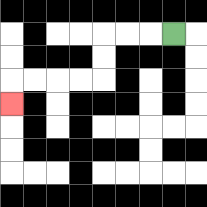{'start': '[7, 1]', 'end': '[0, 4]', 'path_directions': 'L,L,L,D,D,L,L,L,L,D', 'path_coordinates': '[[7, 1], [6, 1], [5, 1], [4, 1], [4, 2], [4, 3], [3, 3], [2, 3], [1, 3], [0, 3], [0, 4]]'}